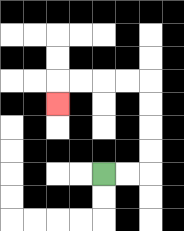{'start': '[4, 7]', 'end': '[2, 4]', 'path_directions': 'R,R,U,U,U,U,L,L,L,L,D', 'path_coordinates': '[[4, 7], [5, 7], [6, 7], [6, 6], [6, 5], [6, 4], [6, 3], [5, 3], [4, 3], [3, 3], [2, 3], [2, 4]]'}